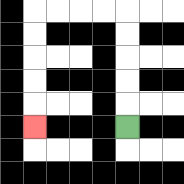{'start': '[5, 5]', 'end': '[1, 5]', 'path_directions': 'U,U,U,U,U,L,L,L,L,D,D,D,D,D', 'path_coordinates': '[[5, 5], [5, 4], [5, 3], [5, 2], [5, 1], [5, 0], [4, 0], [3, 0], [2, 0], [1, 0], [1, 1], [1, 2], [1, 3], [1, 4], [1, 5]]'}